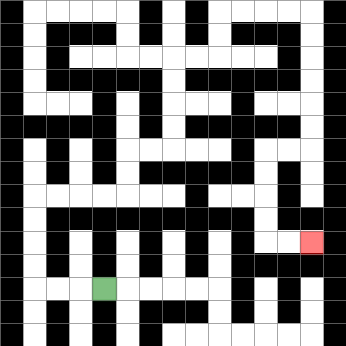{'start': '[4, 12]', 'end': '[13, 10]', 'path_directions': 'L,L,L,U,U,U,U,R,R,R,R,U,U,R,R,U,U,U,U,R,R,U,U,R,R,R,R,D,D,D,D,D,D,L,L,D,D,D,D,R,R', 'path_coordinates': '[[4, 12], [3, 12], [2, 12], [1, 12], [1, 11], [1, 10], [1, 9], [1, 8], [2, 8], [3, 8], [4, 8], [5, 8], [5, 7], [5, 6], [6, 6], [7, 6], [7, 5], [7, 4], [7, 3], [7, 2], [8, 2], [9, 2], [9, 1], [9, 0], [10, 0], [11, 0], [12, 0], [13, 0], [13, 1], [13, 2], [13, 3], [13, 4], [13, 5], [13, 6], [12, 6], [11, 6], [11, 7], [11, 8], [11, 9], [11, 10], [12, 10], [13, 10]]'}